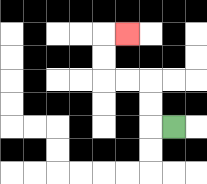{'start': '[7, 5]', 'end': '[5, 1]', 'path_directions': 'L,U,U,L,L,U,U,R', 'path_coordinates': '[[7, 5], [6, 5], [6, 4], [6, 3], [5, 3], [4, 3], [4, 2], [4, 1], [5, 1]]'}